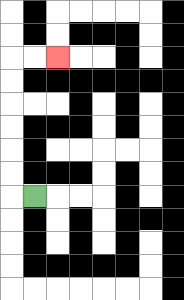{'start': '[1, 8]', 'end': '[2, 2]', 'path_directions': 'L,U,U,U,U,U,U,R,R', 'path_coordinates': '[[1, 8], [0, 8], [0, 7], [0, 6], [0, 5], [0, 4], [0, 3], [0, 2], [1, 2], [2, 2]]'}